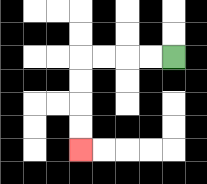{'start': '[7, 2]', 'end': '[3, 6]', 'path_directions': 'L,L,L,L,D,D,D,D', 'path_coordinates': '[[7, 2], [6, 2], [5, 2], [4, 2], [3, 2], [3, 3], [3, 4], [3, 5], [3, 6]]'}